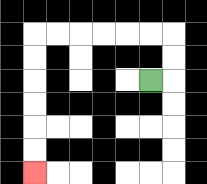{'start': '[6, 3]', 'end': '[1, 7]', 'path_directions': 'R,U,U,L,L,L,L,L,L,D,D,D,D,D,D', 'path_coordinates': '[[6, 3], [7, 3], [7, 2], [7, 1], [6, 1], [5, 1], [4, 1], [3, 1], [2, 1], [1, 1], [1, 2], [1, 3], [1, 4], [1, 5], [1, 6], [1, 7]]'}